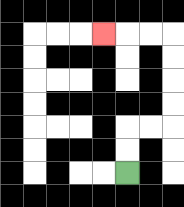{'start': '[5, 7]', 'end': '[4, 1]', 'path_directions': 'U,U,R,R,U,U,U,U,L,L,L', 'path_coordinates': '[[5, 7], [5, 6], [5, 5], [6, 5], [7, 5], [7, 4], [7, 3], [7, 2], [7, 1], [6, 1], [5, 1], [4, 1]]'}